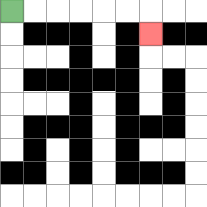{'start': '[0, 0]', 'end': '[6, 1]', 'path_directions': 'R,R,R,R,R,R,D', 'path_coordinates': '[[0, 0], [1, 0], [2, 0], [3, 0], [4, 0], [5, 0], [6, 0], [6, 1]]'}